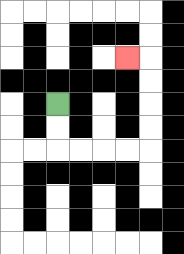{'start': '[2, 4]', 'end': '[5, 2]', 'path_directions': 'D,D,R,R,R,R,U,U,U,U,L', 'path_coordinates': '[[2, 4], [2, 5], [2, 6], [3, 6], [4, 6], [5, 6], [6, 6], [6, 5], [6, 4], [6, 3], [6, 2], [5, 2]]'}